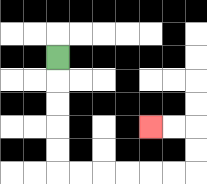{'start': '[2, 2]', 'end': '[6, 5]', 'path_directions': 'D,D,D,D,D,R,R,R,R,R,R,U,U,L,L', 'path_coordinates': '[[2, 2], [2, 3], [2, 4], [2, 5], [2, 6], [2, 7], [3, 7], [4, 7], [5, 7], [6, 7], [7, 7], [8, 7], [8, 6], [8, 5], [7, 5], [6, 5]]'}